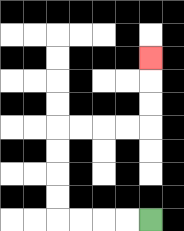{'start': '[6, 9]', 'end': '[6, 2]', 'path_directions': 'L,L,L,L,U,U,U,U,R,R,R,R,U,U,U', 'path_coordinates': '[[6, 9], [5, 9], [4, 9], [3, 9], [2, 9], [2, 8], [2, 7], [2, 6], [2, 5], [3, 5], [4, 5], [5, 5], [6, 5], [6, 4], [6, 3], [6, 2]]'}